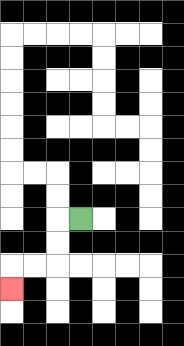{'start': '[3, 9]', 'end': '[0, 12]', 'path_directions': 'L,D,D,L,L,D', 'path_coordinates': '[[3, 9], [2, 9], [2, 10], [2, 11], [1, 11], [0, 11], [0, 12]]'}